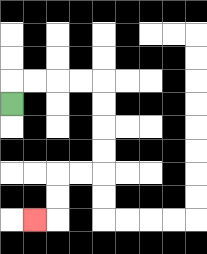{'start': '[0, 4]', 'end': '[1, 9]', 'path_directions': 'U,R,R,R,R,D,D,D,D,L,L,D,D,L', 'path_coordinates': '[[0, 4], [0, 3], [1, 3], [2, 3], [3, 3], [4, 3], [4, 4], [4, 5], [4, 6], [4, 7], [3, 7], [2, 7], [2, 8], [2, 9], [1, 9]]'}